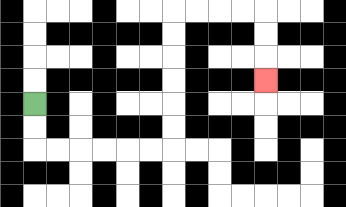{'start': '[1, 4]', 'end': '[11, 3]', 'path_directions': 'D,D,R,R,R,R,R,R,U,U,U,U,U,U,R,R,R,R,D,D,D', 'path_coordinates': '[[1, 4], [1, 5], [1, 6], [2, 6], [3, 6], [4, 6], [5, 6], [6, 6], [7, 6], [7, 5], [7, 4], [7, 3], [7, 2], [7, 1], [7, 0], [8, 0], [9, 0], [10, 0], [11, 0], [11, 1], [11, 2], [11, 3]]'}